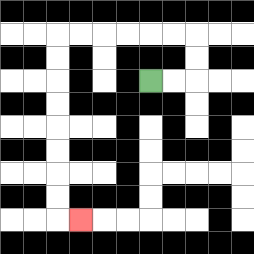{'start': '[6, 3]', 'end': '[3, 9]', 'path_directions': 'R,R,U,U,L,L,L,L,L,L,D,D,D,D,D,D,D,D,R', 'path_coordinates': '[[6, 3], [7, 3], [8, 3], [8, 2], [8, 1], [7, 1], [6, 1], [5, 1], [4, 1], [3, 1], [2, 1], [2, 2], [2, 3], [2, 4], [2, 5], [2, 6], [2, 7], [2, 8], [2, 9], [3, 9]]'}